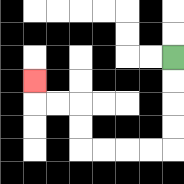{'start': '[7, 2]', 'end': '[1, 3]', 'path_directions': 'D,D,D,D,L,L,L,L,U,U,L,L,U', 'path_coordinates': '[[7, 2], [7, 3], [7, 4], [7, 5], [7, 6], [6, 6], [5, 6], [4, 6], [3, 6], [3, 5], [3, 4], [2, 4], [1, 4], [1, 3]]'}